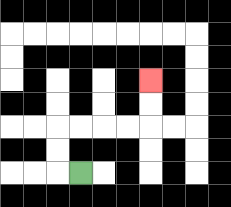{'start': '[3, 7]', 'end': '[6, 3]', 'path_directions': 'L,U,U,R,R,R,R,U,U', 'path_coordinates': '[[3, 7], [2, 7], [2, 6], [2, 5], [3, 5], [4, 5], [5, 5], [6, 5], [6, 4], [6, 3]]'}